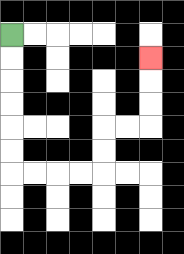{'start': '[0, 1]', 'end': '[6, 2]', 'path_directions': 'D,D,D,D,D,D,R,R,R,R,U,U,R,R,U,U,U', 'path_coordinates': '[[0, 1], [0, 2], [0, 3], [0, 4], [0, 5], [0, 6], [0, 7], [1, 7], [2, 7], [3, 7], [4, 7], [4, 6], [4, 5], [5, 5], [6, 5], [6, 4], [6, 3], [6, 2]]'}